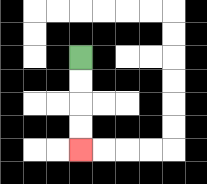{'start': '[3, 2]', 'end': '[3, 6]', 'path_directions': 'D,D,D,D', 'path_coordinates': '[[3, 2], [3, 3], [3, 4], [3, 5], [3, 6]]'}